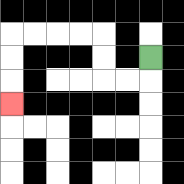{'start': '[6, 2]', 'end': '[0, 4]', 'path_directions': 'D,L,L,U,U,L,L,L,L,D,D,D', 'path_coordinates': '[[6, 2], [6, 3], [5, 3], [4, 3], [4, 2], [4, 1], [3, 1], [2, 1], [1, 1], [0, 1], [0, 2], [0, 3], [0, 4]]'}